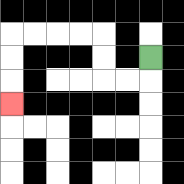{'start': '[6, 2]', 'end': '[0, 4]', 'path_directions': 'D,L,L,U,U,L,L,L,L,D,D,D', 'path_coordinates': '[[6, 2], [6, 3], [5, 3], [4, 3], [4, 2], [4, 1], [3, 1], [2, 1], [1, 1], [0, 1], [0, 2], [0, 3], [0, 4]]'}